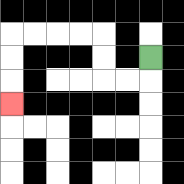{'start': '[6, 2]', 'end': '[0, 4]', 'path_directions': 'D,L,L,U,U,L,L,L,L,D,D,D', 'path_coordinates': '[[6, 2], [6, 3], [5, 3], [4, 3], [4, 2], [4, 1], [3, 1], [2, 1], [1, 1], [0, 1], [0, 2], [0, 3], [0, 4]]'}